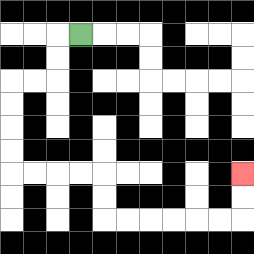{'start': '[3, 1]', 'end': '[10, 7]', 'path_directions': 'L,D,D,L,L,D,D,D,D,R,R,R,R,D,D,R,R,R,R,R,R,U,U', 'path_coordinates': '[[3, 1], [2, 1], [2, 2], [2, 3], [1, 3], [0, 3], [0, 4], [0, 5], [0, 6], [0, 7], [1, 7], [2, 7], [3, 7], [4, 7], [4, 8], [4, 9], [5, 9], [6, 9], [7, 9], [8, 9], [9, 9], [10, 9], [10, 8], [10, 7]]'}